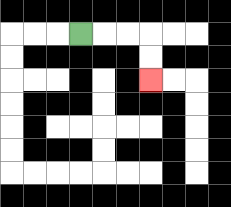{'start': '[3, 1]', 'end': '[6, 3]', 'path_directions': 'R,R,R,D,D', 'path_coordinates': '[[3, 1], [4, 1], [5, 1], [6, 1], [6, 2], [6, 3]]'}